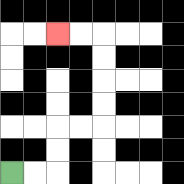{'start': '[0, 7]', 'end': '[2, 1]', 'path_directions': 'R,R,U,U,R,R,U,U,U,U,L,L', 'path_coordinates': '[[0, 7], [1, 7], [2, 7], [2, 6], [2, 5], [3, 5], [4, 5], [4, 4], [4, 3], [4, 2], [4, 1], [3, 1], [2, 1]]'}